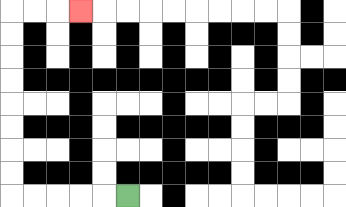{'start': '[5, 8]', 'end': '[3, 0]', 'path_directions': 'L,L,L,L,L,U,U,U,U,U,U,U,U,R,R,R', 'path_coordinates': '[[5, 8], [4, 8], [3, 8], [2, 8], [1, 8], [0, 8], [0, 7], [0, 6], [0, 5], [0, 4], [0, 3], [0, 2], [0, 1], [0, 0], [1, 0], [2, 0], [3, 0]]'}